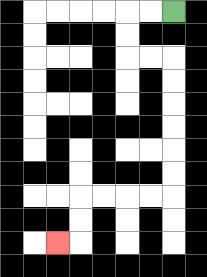{'start': '[7, 0]', 'end': '[2, 10]', 'path_directions': 'L,L,D,D,R,R,D,D,D,D,D,D,L,L,L,L,D,D,L', 'path_coordinates': '[[7, 0], [6, 0], [5, 0], [5, 1], [5, 2], [6, 2], [7, 2], [7, 3], [7, 4], [7, 5], [7, 6], [7, 7], [7, 8], [6, 8], [5, 8], [4, 8], [3, 8], [3, 9], [3, 10], [2, 10]]'}